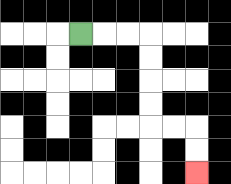{'start': '[3, 1]', 'end': '[8, 7]', 'path_directions': 'R,R,R,D,D,D,D,R,R,D,D', 'path_coordinates': '[[3, 1], [4, 1], [5, 1], [6, 1], [6, 2], [6, 3], [6, 4], [6, 5], [7, 5], [8, 5], [8, 6], [8, 7]]'}